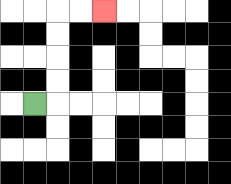{'start': '[1, 4]', 'end': '[4, 0]', 'path_directions': 'R,U,U,U,U,R,R', 'path_coordinates': '[[1, 4], [2, 4], [2, 3], [2, 2], [2, 1], [2, 0], [3, 0], [4, 0]]'}